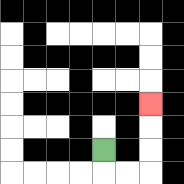{'start': '[4, 6]', 'end': '[6, 4]', 'path_directions': 'D,R,R,U,U,U', 'path_coordinates': '[[4, 6], [4, 7], [5, 7], [6, 7], [6, 6], [6, 5], [6, 4]]'}